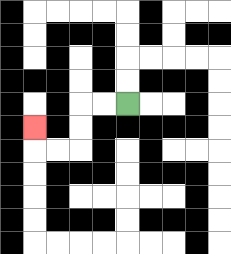{'start': '[5, 4]', 'end': '[1, 5]', 'path_directions': 'L,L,D,D,L,L,U', 'path_coordinates': '[[5, 4], [4, 4], [3, 4], [3, 5], [3, 6], [2, 6], [1, 6], [1, 5]]'}